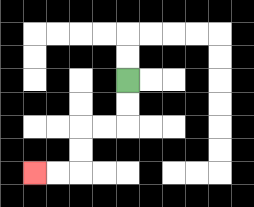{'start': '[5, 3]', 'end': '[1, 7]', 'path_directions': 'D,D,L,L,D,D,L,L', 'path_coordinates': '[[5, 3], [5, 4], [5, 5], [4, 5], [3, 5], [3, 6], [3, 7], [2, 7], [1, 7]]'}